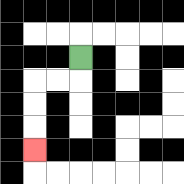{'start': '[3, 2]', 'end': '[1, 6]', 'path_directions': 'D,L,L,D,D,D', 'path_coordinates': '[[3, 2], [3, 3], [2, 3], [1, 3], [1, 4], [1, 5], [1, 6]]'}